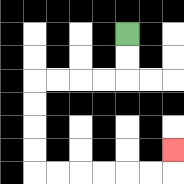{'start': '[5, 1]', 'end': '[7, 6]', 'path_directions': 'D,D,L,L,L,L,D,D,D,D,R,R,R,R,R,R,U', 'path_coordinates': '[[5, 1], [5, 2], [5, 3], [4, 3], [3, 3], [2, 3], [1, 3], [1, 4], [1, 5], [1, 6], [1, 7], [2, 7], [3, 7], [4, 7], [5, 7], [6, 7], [7, 7], [7, 6]]'}